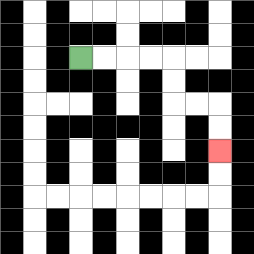{'start': '[3, 2]', 'end': '[9, 6]', 'path_directions': 'R,R,R,R,D,D,R,R,D,D', 'path_coordinates': '[[3, 2], [4, 2], [5, 2], [6, 2], [7, 2], [7, 3], [7, 4], [8, 4], [9, 4], [9, 5], [9, 6]]'}